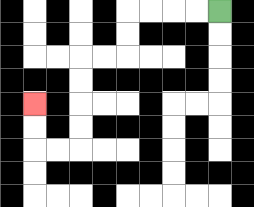{'start': '[9, 0]', 'end': '[1, 4]', 'path_directions': 'L,L,L,L,D,D,L,L,D,D,D,D,L,L,U,U', 'path_coordinates': '[[9, 0], [8, 0], [7, 0], [6, 0], [5, 0], [5, 1], [5, 2], [4, 2], [3, 2], [3, 3], [3, 4], [3, 5], [3, 6], [2, 6], [1, 6], [1, 5], [1, 4]]'}